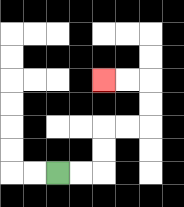{'start': '[2, 7]', 'end': '[4, 3]', 'path_directions': 'R,R,U,U,R,R,U,U,L,L', 'path_coordinates': '[[2, 7], [3, 7], [4, 7], [4, 6], [4, 5], [5, 5], [6, 5], [6, 4], [6, 3], [5, 3], [4, 3]]'}